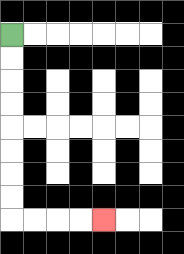{'start': '[0, 1]', 'end': '[4, 9]', 'path_directions': 'D,D,D,D,D,D,D,D,R,R,R,R', 'path_coordinates': '[[0, 1], [0, 2], [0, 3], [0, 4], [0, 5], [0, 6], [0, 7], [0, 8], [0, 9], [1, 9], [2, 9], [3, 9], [4, 9]]'}